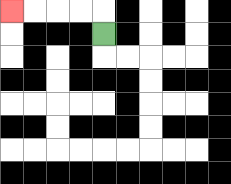{'start': '[4, 1]', 'end': '[0, 0]', 'path_directions': 'U,L,L,L,L', 'path_coordinates': '[[4, 1], [4, 0], [3, 0], [2, 0], [1, 0], [0, 0]]'}